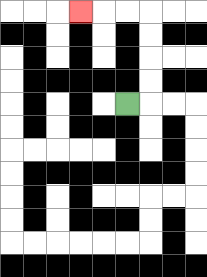{'start': '[5, 4]', 'end': '[3, 0]', 'path_directions': 'R,U,U,U,U,L,L,L', 'path_coordinates': '[[5, 4], [6, 4], [6, 3], [6, 2], [6, 1], [6, 0], [5, 0], [4, 0], [3, 0]]'}